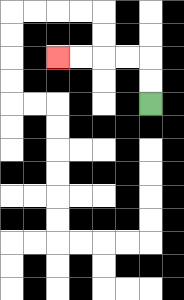{'start': '[6, 4]', 'end': '[2, 2]', 'path_directions': 'U,U,L,L,L,L', 'path_coordinates': '[[6, 4], [6, 3], [6, 2], [5, 2], [4, 2], [3, 2], [2, 2]]'}